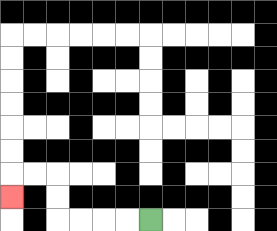{'start': '[6, 9]', 'end': '[0, 8]', 'path_directions': 'L,L,L,L,U,U,L,L,D', 'path_coordinates': '[[6, 9], [5, 9], [4, 9], [3, 9], [2, 9], [2, 8], [2, 7], [1, 7], [0, 7], [0, 8]]'}